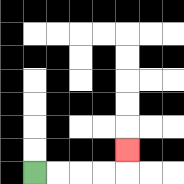{'start': '[1, 7]', 'end': '[5, 6]', 'path_directions': 'R,R,R,R,U', 'path_coordinates': '[[1, 7], [2, 7], [3, 7], [4, 7], [5, 7], [5, 6]]'}